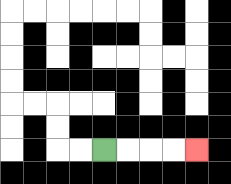{'start': '[4, 6]', 'end': '[8, 6]', 'path_directions': 'R,R,R,R', 'path_coordinates': '[[4, 6], [5, 6], [6, 6], [7, 6], [8, 6]]'}